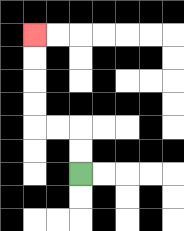{'start': '[3, 7]', 'end': '[1, 1]', 'path_directions': 'U,U,L,L,U,U,U,U', 'path_coordinates': '[[3, 7], [3, 6], [3, 5], [2, 5], [1, 5], [1, 4], [1, 3], [1, 2], [1, 1]]'}